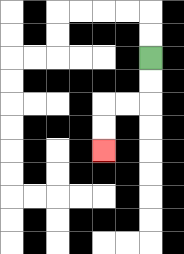{'start': '[6, 2]', 'end': '[4, 6]', 'path_directions': 'D,D,L,L,D,D', 'path_coordinates': '[[6, 2], [6, 3], [6, 4], [5, 4], [4, 4], [4, 5], [4, 6]]'}